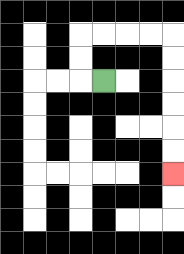{'start': '[4, 3]', 'end': '[7, 7]', 'path_directions': 'L,U,U,R,R,R,R,D,D,D,D,D,D', 'path_coordinates': '[[4, 3], [3, 3], [3, 2], [3, 1], [4, 1], [5, 1], [6, 1], [7, 1], [7, 2], [7, 3], [7, 4], [7, 5], [7, 6], [7, 7]]'}